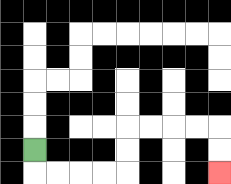{'start': '[1, 6]', 'end': '[9, 7]', 'path_directions': 'D,R,R,R,R,U,U,R,R,R,R,D,D', 'path_coordinates': '[[1, 6], [1, 7], [2, 7], [3, 7], [4, 7], [5, 7], [5, 6], [5, 5], [6, 5], [7, 5], [8, 5], [9, 5], [9, 6], [9, 7]]'}